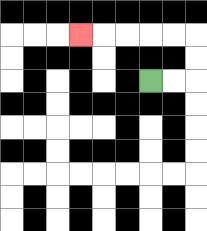{'start': '[6, 3]', 'end': '[3, 1]', 'path_directions': 'R,R,U,U,L,L,L,L,L', 'path_coordinates': '[[6, 3], [7, 3], [8, 3], [8, 2], [8, 1], [7, 1], [6, 1], [5, 1], [4, 1], [3, 1]]'}